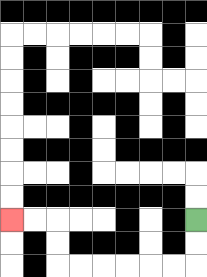{'start': '[8, 9]', 'end': '[0, 9]', 'path_directions': 'D,D,L,L,L,L,L,L,U,U,L,L', 'path_coordinates': '[[8, 9], [8, 10], [8, 11], [7, 11], [6, 11], [5, 11], [4, 11], [3, 11], [2, 11], [2, 10], [2, 9], [1, 9], [0, 9]]'}